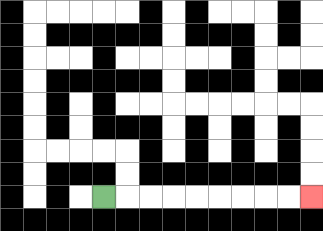{'start': '[4, 8]', 'end': '[13, 8]', 'path_directions': 'R,R,R,R,R,R,R,R,R', 'path_coordinates': '[[4, 8], [5, 8], [6, 8], [7, 8], [8, 8], [9, 8], [10, 8], [11, 8], [12, 8], [13, 8]]'}